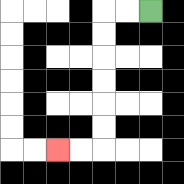{'start': '[6, 0]', 'end': '[2, 6]', 'path_directions': 'L,L,D,D,D,D,D,D,L,L', 'path_coordinates': '[[6, 0], [5, 0], [4, 0], [4, 1], [4, 2], [4, 3], [4, 4], [4, 5], [4, 6], [3, 6], [2, 6]]'}